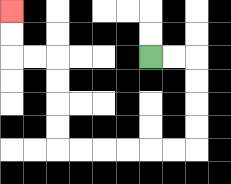{'start': '[6, 2]', 'end': '[0, 0]', 'path_directions': 'R,R,D,D,D,D,L,L,L,L,L,L,U,U,U,U,L,L,U,U', 'path_coordinates': '[[6, 2], [7, 2], [8, 2], [8, 3], [8, 4], [8, 5], [8, 6], [7, 6], [6, 6], [5, 6], [4, 6], [3, 6], [2, 6], [2, 5], [2, 4], [2, 3], [2, 2], [1, 2], [0, 2], [0, 1], [0, 0]]'}